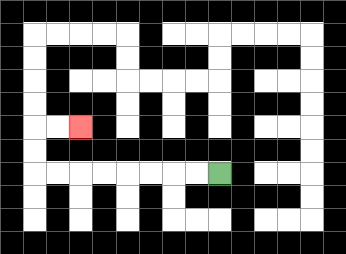{'start': '[9, 7]', 'end': '[3, 5]', 'path_directions': 'L,L,L,L,L,L,L,L,U,U,R,R', 'path_coordinates': '[[9, 7], [8, 7], [7, 7], [6, 7], [5, 7], [4, 7], [3, 7], [2, 7], [1, 7], [1, 6], [1, 5], [2, 5], [3, 5]]'}